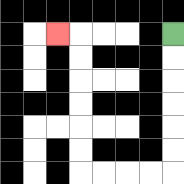{'start': '[7, 1]', 'end': '[2, 1]', 'path_directions': 'D,D,D,D,D,D,L,L,L,L,U,U,U,U,U,U,L', 'path_coordinates': '[[7, 1], [7, 2], [7, 3], [7, 4], [7, 5], [7, 6], [7, 7], [6, 7], [5, 7], [4, 7], [3, 7], [3, 6], [3, 5], [3, 4], [3, 3], [3, 2], [3, 1], [2, 1]]'}